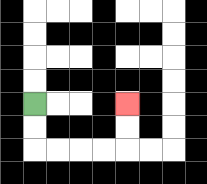{'start': '[1, 4]', 'end': '[5, 4]', 'path_directions': 'D,D,R,R,R,R,U,U', 'path_coordinates': '[[1, 4], [1, 5], [1, 6], [2, 6], [3, 6], [4, 6], [5, 6], [5, 5], [5, 4]]'}